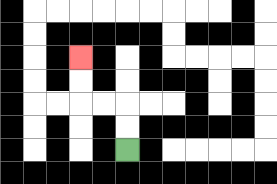{'start': '[5, 6]', 'end': '[3, 2]', 'path_directions': 'U,U,L,L,U,U', 'path_coordinates': '[[5, 6], [5, 5], [5, 4], [4, 4], [3, 4], [3, 3], [3, 2]]'}